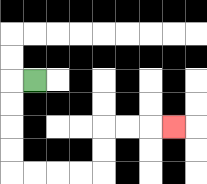{'start': '[1, 3]', 'end': '[7, 5]', 'path_directions': 'L,D,D,D,D,R,R,R,R,U,U,R,R,R', 'path_coordinates': '[[1, 3], [0, 3], [0, 4], [0, 5], [0, 6], [0, 7], [1, 7], [2, 7], [3, 7], [4, 7], [4, 6], [4, 5], [5, 5], [6, 5], [7, 5]]'}